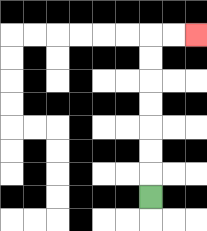{'start': '[6, 8]', 'end': '[8, 1]', 'path_directions': 'U,U,U,U,U,U,U,R,R', 'path_coordinates': '[[6, 8], [6, 7], [6, 6], [6, 5], [6, 4], [6, 3], [6, 2], [6, 1], [7, 1], [8, 1]]'}